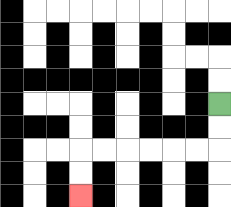{'start': '[9, 4]', 'end': '[3, 8]', 'path_directions': 'D,D,L,L,L,L,L,L,D,D', 'path_coordinates': '[[9, 4], [9, 5], [9, 6], [8, 6], [7, 6], [6, 6], [5, 6], [4, 6], [3, 6], [3, 7], [3, 8]]'}